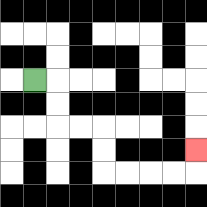{'start': '[1, 3]', 'end': '[8, 6]', 'path_directions': 'R,D,D,R,R,D,D,R,R,R,R,U', 'path_coordinates': '[[1, 3], [2, 3], [2, 4], [2, 5], [3, 5], [4, 5], [4, 6], [4, 7], [5, 7], [6, 7], [7, 7], [8, 7], [8, 6]]'}